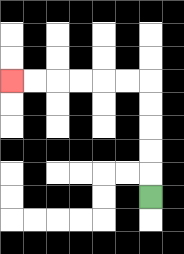{'start': '[6, 8]', 'end': '[0, 3]', 'path_directions': 'U,U,U,U,U,L,L,L,L,L,L', 'path_coordinates': '[[6, 8], [6, 7], [6, 6], [6, 5], [6, 4], [6, 3], [5, 3], [4, 3], [3, 3], [2, 3], [1, 3], [0, 3]]'}